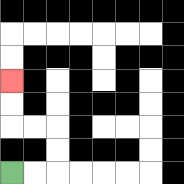{'start': '[0, 7]', 'end': '[0, 3]', 'path_directions': 'R,R,U,U,L,L,U,U', 'path_coordinates': '[[0, 7], [1, 7], [2, 7], [2, 6], [2, 5], [1, 5], [0, 5], [0, 4], [0, 3]]'}